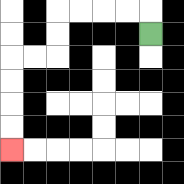{'start': '[6, 1]', 'end': '[0, 6]', 'path_directions': 'U,L,L,L,L,D,D,L,L,D,D,D,D', 'path_coordinates': '[[6, 1], [6, 0], [5, 0], [4, 0], [3, 0], [2, 0], [2, 1], [2, 2], [1, 2], [0, 2], [0, 3], [0, 4], [0, 5], [0, 6]]'}